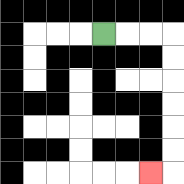{'start': '[4, 1]', 'end': '[6, 7]', 'path_directions': 'R,R,R,D,D,D,D,D,D,L', 'path_coordinates': '[[4, 1], [5, 1], [6, 1], [7, 1], [7, 2], [7, 3], [7, 4], [7, 5], [7, 6], [7, 7], [6, 7]]'}